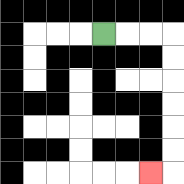{'start': '[4, 1]', 'end': '[6, 7]', 'path_directions': 'R,R,R,D,D,D,D,D,D,L', 'path_coordinates': '[[4, 1], [5, 1], [6, 1], [7, 1], [7, 2], [7, 3], [7, 4], [7, 5], [7, 6], [7, 7], [6, 7]]'}